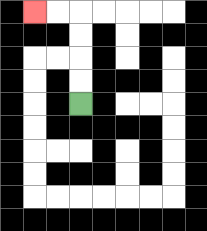{'start': '[3, 4]', 'end': '[1, 0]', 'path_directions': 'U,U,U,U,L,L', 'path_coordinates': '[[3, 4], [3, 3], [3, 2], [3, 1], [3, 0], [2, 0], [1, 0]]'}